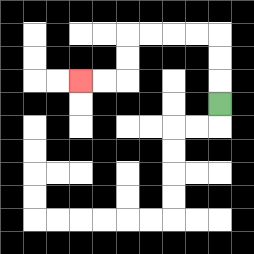{'start': '[9, 4]', 'end': '[3, 3]', 'path_directions': 'U,U,U,L,L,L,L,D,D,L,L', 'path_coordinates': '[[9, 4], [9, 3], [9, 2], [9, 1], [8, 1], [7, 1], [6, 1], [5, 1], [5, 2], [5, 3], [4, 3], [3, 3]]'}